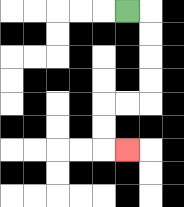{'start': '[5, 0]', 'end': '[5, 6]', 'path_directions': 'R,D,D,D,D,L,L,D,D,R', 'path_coordinates': '[[5, 0], [6, 0], [6, 1], [6, 2], [6, 3], [6, 4], [5, 4], [4, 4], [4, 5], [4, 6], [5, 6]]'}